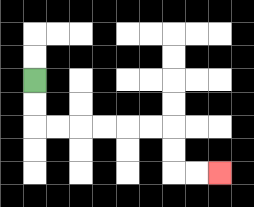{'start': '[1, 3]', 'end': '[9, 7]', 'path_directions': 'D,D,R,R,R,R,R,R,D,D,R,R', 'path_coordinates': '[[1, 3], [1, 4], [1, 5], [2, 5], [3, 5], [4, 5], [5, 5], [6, 5], [7, 5], [7, 6], [7, 7], [8, 7], [9, 7]]'}